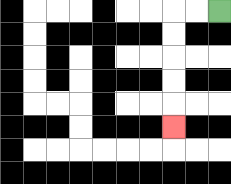{'start': '[9, 0]', 'end': '[7, 5]', 'path_directions': 'L,L,D,D,D,D,D', 'path_coordinates': '[[9, 0], [8, 0], [7, 0], [7, 1], [7, 2], [7, 3], [7, 4], [7, 5]]'}